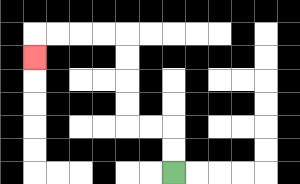{'start': '[7, 7]', 'end': '[1, 2]', 'path_directions': 'U,U,L,L,U,U,U,U,L,L,L,L,D', 'path_coordinates': '[[7, 7], [7, 6], [7, 5], [6, 5], [5, 5], [5, 4], [5, 3], [5, 2], [5, 1], [4, 1], [3, 1], [2, 1], [1, 1], [1, 2]]'}